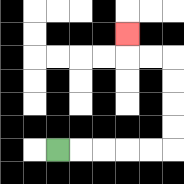{'start': '[2, 6]', 'end': '[5, 1]', 'path_directions': 'R,R,R,R,R,U,U,U,U,L,L,U', 'path_coordinates': '[[2, 6], [3, 6], [4, 6], [5, 6], [6, 6], [7, 6], [7, 5], [7, 4], [7, 3], [7, 2], [6, 2], [5, 2], [5, 1]]'}